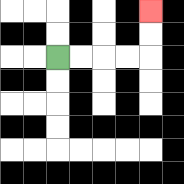{'start': '[2, 2]', 'end': '[6, 0]', 'path_directions': 'R,R,R,R,U,U', 'path_coordinates': '[[2, 2], [3, 2], [4, 2], [5, 2], [6, 2], [6, 1], [6, 0]]'}